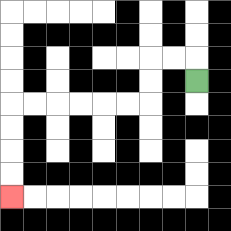{'start': '[8, 3]', 'end': '[0, 8]', 'path_directions': 'U,L,L,D,D,L,L,L,L,L,L,D,D,D,D', 'path_coordinates': '[[8, 3], [8, 2], [7, 2], [6, 2], [6, 3], [6, 4], [5, 4], [4, 4], [3, 4], [2, 4], [1, 4], [0, 4], [0, 5], [0, 6], [0, 7], [0, 8]]'}